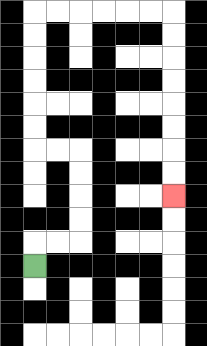{'start': '[1, 11]', 'end': '[7, 8]', 'path_directions': 'U,R,R,U,U,U,U,L,L,U,U,U,U,U,U,R,R,R,R,R,R,D,D,D,D,D,D,D,D', 'path_coordinates': '[[1, 11], [1, 10], [2, 10], [3, 10], [3, 9], [3, 8], [3, 7], [3, 6], [2, 6], [1, 6], [1, 5], [1, 4], [1, 3], [1, 2], [1, 1], [1, 0], [2, 0], [3, 0], [4, 0], [5, 0], [6, 0], [7, 0], [7, 1], [7, 2], [7, 3], [7, 4], [7, 5], [7, 6], [7, 7], [7, 8]]'}